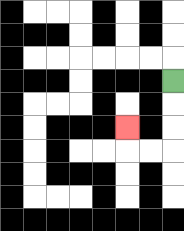{'start': '[7, 3]', 'end': '[5, 5]', 'path_directions': 'D,D,D,L,L,U', 'path_coordinates': '[[7, 3], [7, 4], [7, 5], [7, 6], [6, 6], [5, 6], [5, 5]]'}